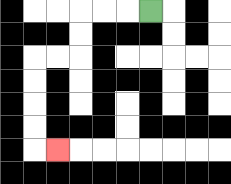{'start': '[6, 0]', 'end': '[2, 6]', 'path_directions': 'L,L,L,D,D,L,L,D,D,D,D,R', 'path_coordinates': '[[6, 0], [5, 0], [4, 0], [3, 0], [3, 1], [3, 2], [2, 2], [1, 2], [1, 3], [1, 4], [1, 5], [1, 6], [2, 6]]'}